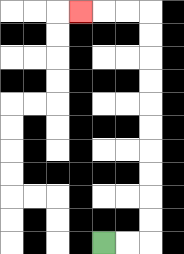{'start': '[4, 10]', 'end': '[3, 0]', 'path_directions': 'R,R,U,U,U,U,U,U,U,U,U,U,L,L,L', 'path_coordinates': '[[4, 10], [5, 10], [6, 10], [6, 9], [6, 8], [6, 7], [6, 6], [6, 5], [6, 4], [6, 3], [6, 2], [6, 1], [6, 0], [5, 0], [4, 0], [3, 0]]'}